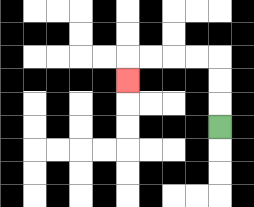{'start': '[9, 5]', 'end': '[5, 3]', 'path_directions': 'U,U,U,L,L,L,L,D', 'path_coordinates': '[[9, 5], [9, 4], [9, 3], [9, 2], [8, 2], [7, 2], [6, 2], [5, 2], [5, 3]]'}